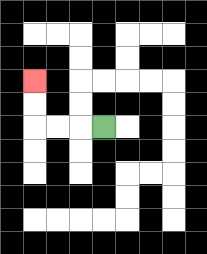{'start': '[4, 5]', 'end': '[1, 3]', 'path_directions': 'L,L,L,U,U', 'path_coordinates': '[[4, 5], [3, 5], [2, 5], [1, 5], [1, 4], [1, 3]]'}